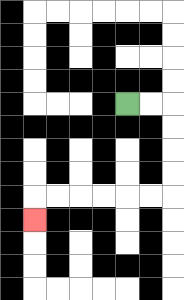{'start': '[5, 4]', 'end': '[1, 9]', 'path_directions': 'R,R,D,D,D,D,L,L,L,L,L,L,D', 'path_coordinates': '[[5, 4], [6, 4], [7, 4], [7, 5], [7, 6], [7, 7], [7, 8], [6, 8], [5, 8], [4, 8], [3, 8], [2, 8], [1, 8], [1, 9]]'}